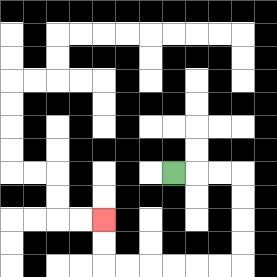{'start': '[7, 7]', 'end': '[4, 9]', 'path_directions': 'R,R,R,D,D,D,D,L,L,L,L,L,L,U,U', 'path_coordinates': '[[7, 7], [8, 7], [9, 7], [10, 7], [10, 8], [10, 9], [10, 10], [10, 11], [9, 11], [8, 11], [7, 11], [6, 11], [5, 11], [4, 11], [4, 10], [4, 9]]'}